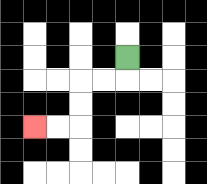{'start': '[5, 2]', 'end': '[1, 5]', 'path_directions': 'D,L,L,D,D,L,L', 'path_coordinates': '[[5, 2], [5, 3], [4, 3], [3, 3], [3, 4], [3, 5], [2, 5], [1, 5]]'}